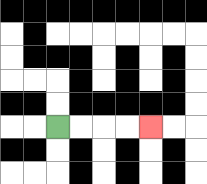{'start': '[2, 5]', 'end': '[6, 5]', 'path_directions': 'R,R,R,R', 'path_coordinates': '[[2, 5], [3, 5], [4, 5], [5, 5], [6, 5]]'}